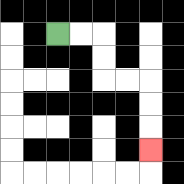{'start': '[2, 1]', 'end': '[6, 6]', 'path_directions': 'R,R,D,D,R,R,D,D,D', 'path_coordinates': '[[2, 1], [3, 1], [4, 1], [4, 2], [4, 3], [5, 3], [6, 3], [6, 4], [6, 5], [6, 6]]'}